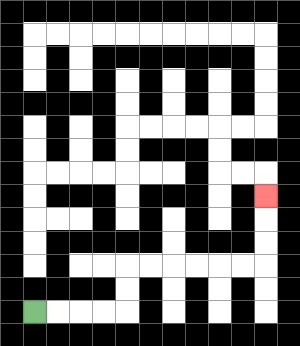{'start': '[1, 13]', 'end': '[11, 8]', 'path_directions': 'R,R,R,R,U,U,R,R,R,R,R,R,U,U,U', 'path_coordinates': '[[1, 13], [2, 13], [3, 13], [4, 13], [5, 13], [5, 12], [5, 11], [6, 11], [7, 11], [8, 11], [9, 11], [10, 11], [11, 11], [11, 10], [11, 9], [11, 8]]'}